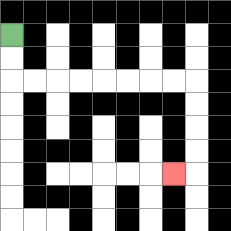{'start': '[0, 1]', 'end': '[7, 7]', 'path_directions': 'D,D,R,R,R,R,R,R,R,R,D,D,D,D,L', 'path_coordinates': '[[0, 1], [0, 2], [0, 3], [1, 3], [2, 3], [3, 3], [4, 3], [5, 3], [6, 3], [7, 3], [8, 3], [8, 4], [8, 5], [8, 6], [8, 7], [7, 7]]'}